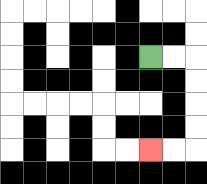{'start': '[6, 2]', 'end': '[6, 6]', 'path_directions': 'R,R,D,D,D,D,L,L', 'path_coordinates': '[[6, 2], [7, 2], [8, 2], [8, 3], [8, 4], [8, 5], [8, 6], [7, 6], [6, 6]]'}